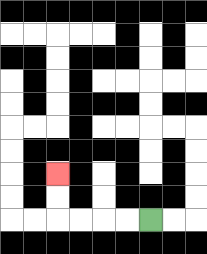{'start': '[6, 9]', 'end': '[2, 7]', 'path_directions': 'L,L,L,L,U,U', 'path_coordinates': '[[6, 9], [5, 9], [4, 9], [3, 9], [2, 9], [2, 8], [2, 7]]'}